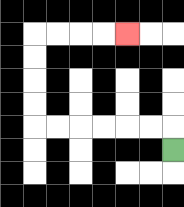{'start': '[7, 6]', 'end': '[5, 1]', 'path_directions': 'U,L,L,L,L,L,L,U,U,U,U,R,R,R,R', 'path_coordinates': '[[7, 6], [7, 5], [6, 5], [5, 5], [4, 5], [3, 5], [2, 5], [1, 5], [1, 4], [1, 3], [1, 2], [1, 1], [2, 1], [3, 1], [4, 1], [5, 1]]'}